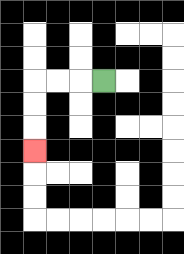{'start': '[4, 3]', 'end': '[1, 6]', 'path_directions': 'L,L,L,D,D,D', 'path_coordinates': '[[4, 3], [3, 3], [2, 3], [1, 3], [1, 4], [1, 5], [1, 6]]'}